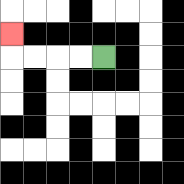{'start': '[4, 2]', 'end': '[0, 1]', 'path_directions': 'L,L,L,L,U', 'path_coordinates': '[[4, 2], [3, 2], [2, 2], [1, 2], [0, 2], [0, 1]]'}